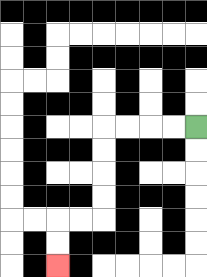{'start': '[8, 5]', 'end': '[2, 11]', 'path_directions': 'L,L,L,L,D,D,D,D,L,L,D,D', 'path_coordinates': '[[8, 5], [7, 5], [6, 5], [5, 5], [4, 5], [4, 6], [4, 7], [4, 8], [4, 9], [3, 9], [2, 9], [2, 10], [2, 11]]'}